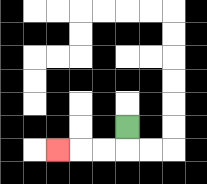{'start': '[5, 5]', 'end': '[2, 6]', 'path_directions': 'D,L,L,L', 'path_coordinates': '[[5, 5], [5, 6], [4, 6], [3, 6], [2, 6]]'}